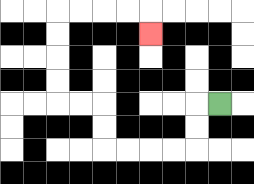{'start': '[9, 4]', 'end': '[6, 1]', 'path_directions': 'L,D,D,L,L,L,L,U,U,L,L,U,U,U,U,R,R,R,R,D', 'path_coordinates': '[[9, 4], [8, 4], [8, 5], [8, 6], [7, 6], [6, 6], [5, 6], [4, 6], [4, 5], [4, 4], [3, 4], [2, 4], [2, 3], [2, 2], [2, 1], [2, 0], [3, 0], [4, 0], [5, 0], [6, 0], [6, 1]]'}